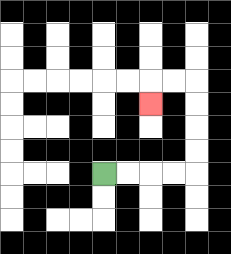{'start': '[4, 7]', 'end': '[6, 4]', 'path_directions': 'R,R,R,R,U,U,U,U,L,L,D', 'path_coordinates': '[[4, 7], [5, 7], [6, 7], [7, 7], [8, 7], [8, 6], [8, 5], [8, 4], [8, 3], [7, 3], [6, 3], [6, 4]]'}